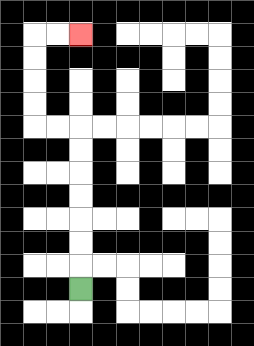{'start': '[3, 12]', 'end': '[3, 1]', 'path_directions': 'U,U,U,U,U,U,U,L,L,U,U,U,U,R,R', 'path_coordinates': '[[3, 12], [3, 11], [3, 10], [3, 9], [3, 8], [3, 7], [3, 6], [3, 5], [2, 5], [1, 5], [1, 4], [1, 3], [1, 2], [1, 1], [2, 1], [3, 1]]'}